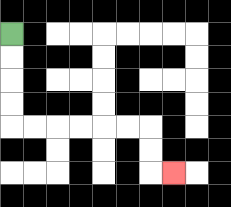{'start': '[0, 1]', 'end': '[7, 7]', 'path_directions': 'D,D,D,D,R,R,R,R,R,R,D,D,R', 'path_coordinates': '[[0, 1], [0, 2], [0, 3], [0, 4], [0, 5], [1, 5], [2, 5], [3, 5], [4, 5], [5, 5], [6, 5], [6, 6], [6, 7], [7, 7]]'}